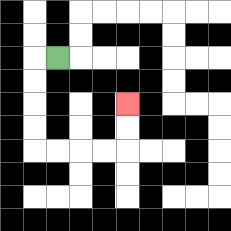{'start': '[2, 2]', 'end': '[5, 4]', 'path_directions': 'L,D,D,D,D,R,R,R,R,U,U', 'path_coordinates': '[[2, 2], [1, 2], [1, 3], [1, 4], [1, 5], [1, 6], [2, 6], [3, 6], [4, 6], [5, 6], [5, 5], [5, 4]]'}